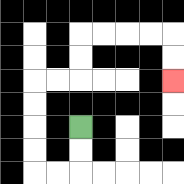{'start': '[3, 5]', 'end': '[7, 3]', 'path_directions': 'D,D,L,L,U,U,U,U,R,R,U,U,R,R,R,R,D,D', 'path_coordinates': '[[3, 5], [3, 6], [3, 7], [2, 7], [1, 7], [1, 6], [1, 5], [1, 4], [1, 3], [2, 3], [3, 3], [3, 2], [3, 1], [4, 1], [5, 1], [6, 1], [7, 1], [7, 2], [7, 3]]'}